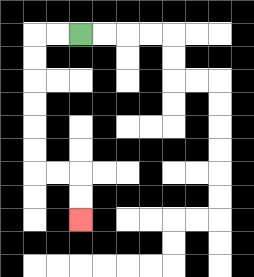{'start': '[3, 1]', 'end': '[3, 9]', 'path_directions': 'L,L,D,D,D,D,D,D,R,R,D,D', 'path_coordinates': '[[3, 1], [2, 1], [1, 1], [1, 2], [1, 3], [1, 4], [1, 5], [1, 6], [1, 7], [2, 7], [3, 7], [3, 8], [3, 9]]'}